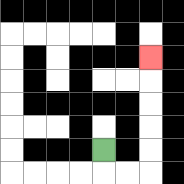{'start': '[4, 6]', 'end': '[6, 2]', 'path_directions': 'D,R,R,U,U,U,U,U', 'path_coordinates': '[[4, 6], [4, 7], [5, 7], [6, 7], [6, 6], [6, 5], [6, 4], [6, 3], [6, 2]]'}